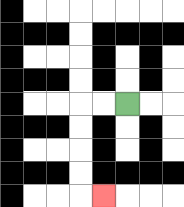{'start': '[5, 4]', 'end': '[4, 8]', 'path_directions': 'L,L,D,D,D,D,R', 'path_coordinates': '[[5, 4], [4, 4], [3, 4], [3, 5], [3, 6], [3, 7], [3, 8], [4, 8]]'}